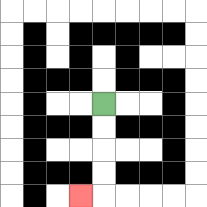{'start': '[4, 4]', 'end': '[3, 8]', 'path_directions': 'D,D,D,D,L', 'path_coordinates': '[[4, 4], [4, 5], [4, 6], [4, 7], [4, 8], [3, 8]]'}